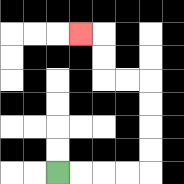{'start': '[2, 7]', 'end': '[3, 1]', 'path_directions': 'R,R,R,R,U,U,U,U,L,L,U,U,L', 'path_coordinates': '[[2, 7], [3, 7], [4, 7], [5, 7], [6, 7], [6, 6], [6, 5], [6, 4], [6, 3], [5, 3], [4, 3], [4, 2], [4, 1], [3, 1]]'}